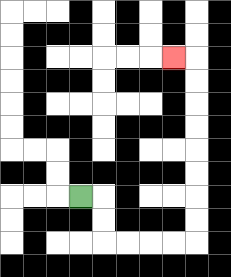{'start': '[3, 8]', 'end': '[7, 2]', 'path_directions': 'R,D,D,R,R,R,R,U,U,U,U,U,U,U,U,L', 'path_coordinates': '[[3, 8], [4, 8], [4, 9], [4, 10], [5, 10], [6, 10], [7, 10], [8, 10], [8, 9], [8, 8], [8, 7], [8, 6], [8, 5], [8, 4], [8, 3], [8, 2], [7, 2]]'}